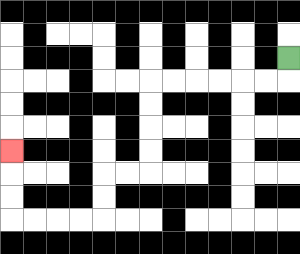{'start': '[12, 2]', 'end': '[0, 6]', 'path_directions': 'D,L,L,L,L,L,L,D,D,D,D,L,L,D,D,L,L,L,L,U,U,U', 'path_coordinates': '[[12, 2], [12, 3], [11, 3], [10, 3], [9, 3], [8, 3], [7, 3], [6, 3], [6, 4], [6, 5], [6, 6], [6, 7], [5, 7], [4, 7], [4, 8], [4, 9], [3, 9], [2, 9], [1, 9], [0, 9], [0, 8], [0, 7], [0, 6]]'}